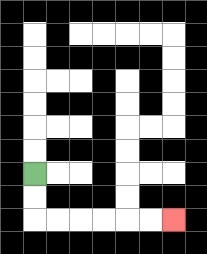{'start': '[1, 7]', 'end': '[7, 9]', 'path_directions': 'D,D,R,R,R,R,R,R', 'path_coordinates': '[[1, 7], [1, 8], [1, 9], [2, 9], [3, 9], [4, 9], [5, 9], [6, 9], [7, 9]]'}